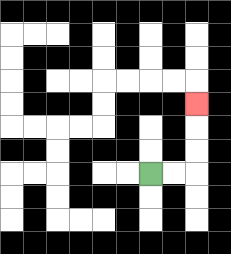{'start': '[6, 7]', 'end': '[8, 4]', 'path_directions': 'R,R,U,U,U', 'path_coordinates': '[[6, 7], [7, 7], [8, 7], [8, 6], [8, 5], [8, 4]]'}